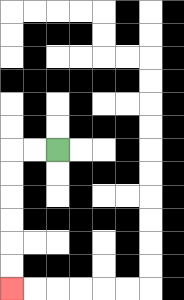{'start': '[2, 6]', 'end': '[0, 12]', 'path_directions': 'L,L,D,D,D,D,D,D', 'path_coordinates': '[[2, 6], [1, 6], [0, 6], [0, 7], [0, 8], [0, 9], [0, 10], [0, 11], [0, 12]]'}